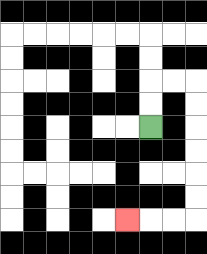{'start': '[6, 5]', 'end': '[5, 9]', 'path_directions': 'U,U,R,R,D,D,D,D,D,D,L,L,L', 'path_coordinates': '[[6, 5], [6, 4], [6, 3], [7, 3], [8, 3], [8, 4], [8, 5], [8, 6], [8, 7], [8, 8], [8, 9], [7, 9], [6, 9], [5, 9]]'}